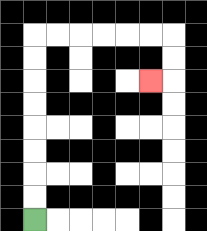{'start': '[1, 9]', 'end': '[6, 3]', 'path_directions': 'U,U,U,U,U,U,U,U,R,R,R,R,R,R,D,D,L', 'path_coordinates': '[[1, 9], [1, 8], [1, 7], [1, 6], [1, 5], [1, 4], [1, 3], [1, 2], [1, 1], [2, 1], [3, 1], [4, 1], [5, 1], [6, 1], [7, 1], [7, 2], [7, 3], [6, 3]]'}